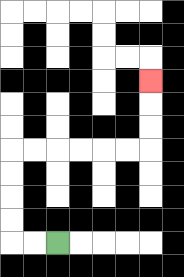{'start': '[2, 10]', 'end': '[6, 3]', 'path_directions': 'L,L,U,U,U,U,R,R,R,R,R,R,U,U,U', 'path_coordinates': '[[2, 10], [1, 10], [0, 10], [0, 9], [0, 8], [0, 7], [0, 6], [1, 6], [2, 6], [3, 6], [4, 6], [5, 6], [6, 6], [6, 5], [6, 4], [6, 3]]'}